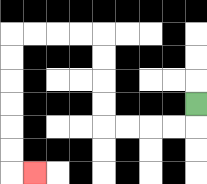{'start': '[8, 4]', 'end': '[1, 7]', 'path_directions': 'D,L,L,L,L,U,U,U,U,L,L,L,L,D,D,D,D,D,D,R', 'path_coordinates': '[[8, 4], [8, 5], [7, 5], [6, 5], [5, 5], [4, 5], [4, 4], [4, 3], [4, 2], [4, 1], [3, 1], [2, 1], [1, 1], [0, 1], [0, 2], [0, 3], [0, 4], [0, 5], [0, 6], [0, 7], [1, 7]]'}